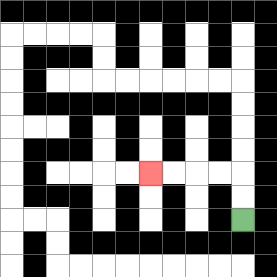{'start': '[10, 9]', 'end': '[6, 7]', 'path_directions': 'U,U,L,L,L,L', 'path_coordinates': '[[10, 9], [10, 8], [10, 7], [9, 7], [8, 7], [7, 7], [6, 7]]'}